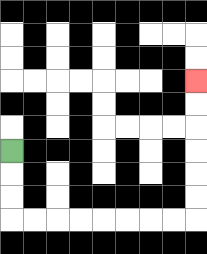{'start': '[0, 6]', 'end': '[8, 3]', 'path_directions': 'D,D,D,R,R,R,R,R,R,R,R,U,U,U,U,U,U', 'path_coordinates': '[[0, 6], [0, 7], [0, 8], [0, 9], [1, 9], [2, 9], [3, 9], [4, 9], [5, 9], [6, 9], [7, 9], [8, 9], [8, 8], [8, 7], [8, 6], [8, 5], [8, 4], [8, 3]]'}